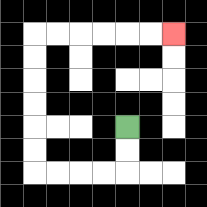{'start': '[5, 5]', 'end': '[7, 1]', 'path_directions': 'D,D,L,L,L,L,U,U,U,U,U,U,R,R,R,R,R,R', 'path_coordinates': '[[5, 5], [5, 6], [5, 7], [4, 7], [3, 7], [2, 7], [1, 7], [1, 6], [1, 5], [1, 4], [1, 3], [1, 2], [1, 1], [2, 1], [3, 1], [4, 1], [5, 1], [6, 1], [7, 1]]'}